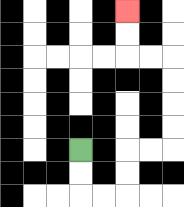{'start': '[3, 6]', 'end': '[5, 0]', 'path_directions': 'D,D,R,R,U,U,R,R,U,U,U,U,L,L,U,U', 'path_coordinates': '[[3, 6], [3, 7], [3, 8], [4, 8], [5, 8], [5, 7], [5, 6], [6, 6], [7, 6], [7, 5], [7, 4], [7, 3], [7, 2], [6, 2], [5, 2], [5, 1], [5, 0]]'}